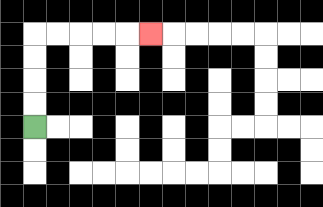{'start': '[1, 5]', 'end': '[6, 1]', 'path_directions': 'U,U,U,U,R,R,R,R,R', 'path_coordinates': '[[1, 5], [1, 4], [1, 3], [1, 2], [1, 1], [2, 1], [3, 1], [4, 1], [5, 1], [6, 1]]'}